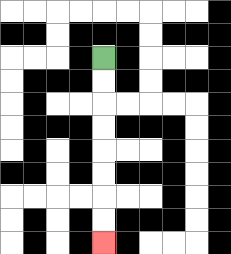{'start': '[4, 2]', 'end': '[4, 10]', 'path_directions': 'D,D,D,D,D,D,D,D', 'path_coordinates': '[[4, 2], [4, 3], [4, 4], [4, 5], [4, 6], [4, 7], [4, 8], [4, 9], [4, 10]]'}